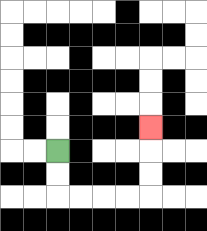{'start': '[2, 6]', 'end': '[6, 5]', 'path_directions': 'D,D,R,R,R,R,U,U,U', 'path_coordinates': '[[2, 6], [2, 7], [2, 8], [3, 8], [4, 8], [5, 8], [6, 8], [6, 7], [6, 6], [6, 5]]'}